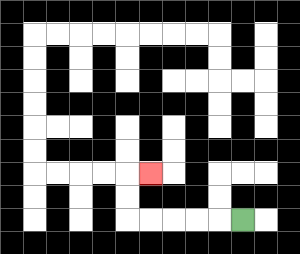{'start': '[10, 9]', 'end': '[6, 7]', 'path_directions': 'L,L,L,L,L,U,U,R', 'path_coordinates': '[[10, 9], [9, 9], [8, 9], [7, 9], [6, 9], [5, 9], [5, 8], [5, 7], [6, 7]]'}